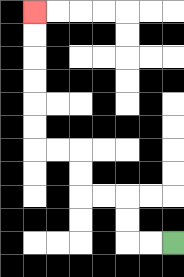{'start': '[7, 10]', 'end': '[1, 0]', 'path_directions': 'L,L,U,U,L,L,U,U,L,L,U,U,U,U,U,U', 'path_coordinates': '[[7, 10], [6, 10], [5, 10], [5, 9], [5, 8], [4, 8], [3, 8], [3, 7], [3, 6], [2, 6], [1, 6], [1, 5], [1, 4], [1, 3], [1, 2], [1, 1], [1, 0]]'}